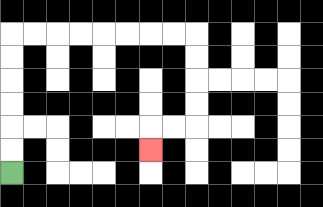{'start': '[0, 7]', 'end': '[6, 6]', 'path_directions': 'U,U,U,U,U,U,R,R,R,R,R,R,R,R,D,D,D,D,L,L,D', 'path_coordinates': '[[0, 7], [0, 6], [0, 5], [0, 4], [0, 3], [0, 2], [0, 1], [1, 1], [2, 1], [3, 1], [4, 1], [5, 1], [6, 1], [7, 1], [8, 1], [8, 2], [8, 3], [8, 4], [8, 5], [7, 5], [6, 5], [6, 6]]'}